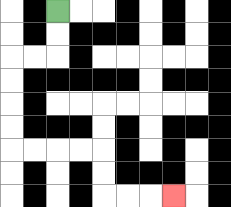{'start': '[2, 0]', 'end': '[7, 8]', 'path_directions': 'D,D,L,L,D,D,D,D,R,R,R,R,D,D,R,R,R', 'path_coordinates': '[[2, 0], [2, 1], [2, 2], [1, 2], [0, 2], [0, 3], [0, 4], [0, 5], [0, 6], [1, 6], [2, 6], [3, 6], [4, 6], [4, 7], [4, 8], [5, 8], [6, 8], [7, 8]]'}